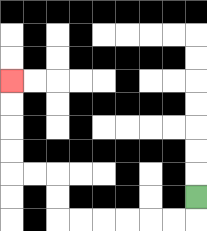{'start': '[8, 8]', 'end': '[0, 3]', 'path_directions': 'D,L,L,L,L,L,L,U,U,L,L,U,U,U,U', 'path_coordinates': '[[8, 8], [8, 9], [7, 9], [6, 9], [5, 9], [4, 9], [3, 9], [2, 9], [2, 8], [2, 7], [1, 7], [0, 7], [0, 6], [0, 5], [0, 4], [0, 3]]'}